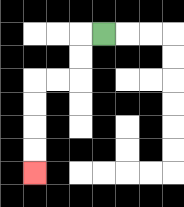{'start': '[4, 1]', 'end': '[1, 7]', 'path_directions': 'L,D,D,L,L,D,D,D,D', 'path_coordinates': '[[4, 1], [3, 1], [3, 2], [3, 3], [2, 3], [1, 3], [1, 4], [1, 5], [1, 6], [1, 7]]'}